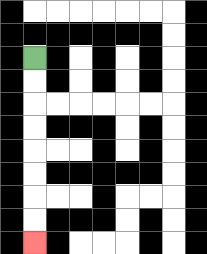{'start': '[1, 2]', 'end': '[1, 10]', 'path_directions': 'D,D,D,D,D,D,D,D', 'path_coordinates': '[[1, 2], [1, 3], [1, 4], [1, 5], [1, 6], [1, 7], [1, 8], [1, 9], [1, 10]]'}